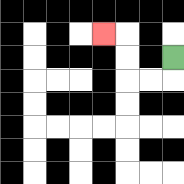{'start': '[7, 2]', 'end': '[4, 1]', 'path_directions': 'D,L,L,U,U,L', 'path_coordinates': '[[7, 2], [7, 3], [6, 3], [5, 3], [5, 2], [5, 1], [4, 1]]'}